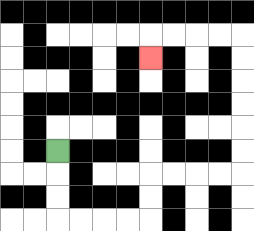{'start': '[2, 6]', 'end': '[6, 2]', 'path_directions': 'D,D,D,R,R,R,R,U,U,R,R,R,R,U,U,U,U,U,U,L,L,L,L,D', 'path_coordinates': '[[2, 6], [2, 7], [2, 8], [2, 9], [3, 9], [4, 9], [5, 9], [6, 9], [6, 8], [6, 7], [7, 7], [8, 7], [9, 7], [10, 7], [10, 6], [10, 5], [10, 4], [10, 3], [10, 2], [10, 1], [9, 1], [8, 1], [7, 1], [6, 1], [6, 2]]'}